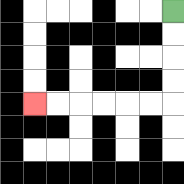{'start': '[7, 0]', 'end': '[1, 4]', 'path_directions': 'D,D,D,D,L,L,L,L,L,L', 'path_coordinates': '[[7, 0], [7, 1], [7, 2], [7, 3], [7, 4], [6, 4], [5, 4], [4, 4], [3, 4], [2, 4], [1, 4]]'}